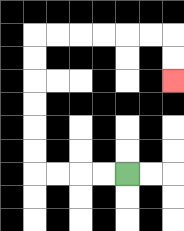{'start': '[5, 7]', 'end': '[7, 3]', 'path_directions': 'L,L,L,L,U,U,U,U,U,U,R,R,R,R,R,R,D,D', 'path_coordinates': '[[5, 7], [4, 7], [3, 7], [2, 7], [1, 7], [1, 6], [1, 5], [1, 4], [1, 3], [1, 2], [1, 1], [2, 1], [3, 1], [4, 1], [5, 1], [6, 1], [7, 1], [7, 2], [7, 3]]'}